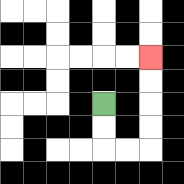{'start': '[4, 4]', 'end': '[6, 2]', 'path_directions': 'D,D,R,R,U,U,U,U', 'path_coordinates': '[[4, 4], [4, 5], [4, 6], [5, 6], [6, 6], [6, 5], [6, 4], [6, 3], [6, 2]]'}